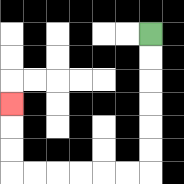{'start': '[6, 1]', 'end': '[0, 4]', 'path_directions': 'D,D,D,D,D,D,L,L,L,L,L,L,U,U,U', 'path_coordinates': '[[6, 1], [6, 2], [6, 3], [6, 4], [6, 5], [6, 6], [6, 7], [5, 7], [4, 7], [3, 7], [2, 7], [1, 7], [0, 7], [0, 6], [0, 5], [0, 4]]'}